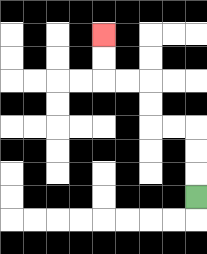{'start': '[8, 8]', 'end': '[4, 1]', 'path_directions': 'U,U,U,L,L,U,U,L,L,U,U', 'path_coordinates': '[[8, 8], [8, 7], [8, 6], [8, 5], [7, 5], [6, 5], [6, 4], [6, 3], [5, 3], [4, 3], [4, 2], [4, 1]]'}